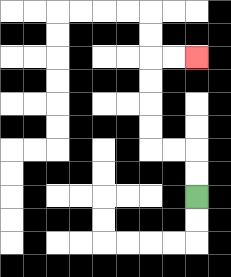{'start': '[8, 8]', 'end': '[8, 2]', 'path_directions': 'U,U,L,L,U,U,U,U,R,R', 'path_coordinates': '[[8, 8], [8, 7], [8, 6], [7, 6], [6, 6], [6, 5], [6, 4], [6, 3], [6, 2], [7, 2], [8, 2]]'}